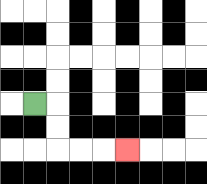{'start': '[1, 4]', 'end': '[5, 6]', 'path_directions': 'R,D,D,R,R,R', 'path_coordinates': '[[1, 4], [2, 4], [2, 5], [2, 6], [3, 6], [4, 6], [5, 6]]'}